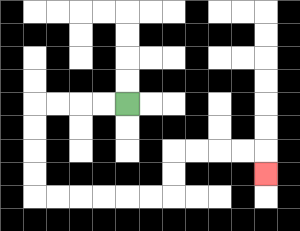{'start': '[5, 4]', 'end': '[11, 7]', 'path_directions': 'L,L,L,L,D,D,D,D,R,R,R,R,R,R,U,U,R,R,R,R,D', 'path_coordinates': '[[5, 4], [4, 4], [3, 4], [2, 4], [1, 4], [1, 5], [1, 6], [1, 7], [1, 8], [2, 8], [3, 8], [4, 8], [5, 8], [6, 8], [7, 8], [7, 7], [7, 6], [8, 6], [9, 6], [10, 6], [11, 6], [11, 7]]'}